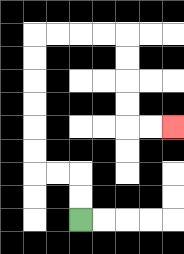{'start': '[3, 9]', 'end': '[7, 5]', 'path_directions': 'U,U,L,L,U,U,U,U,U,U,R,R,R,R,D,D,D,D,R,R', 'path_coordinates': '[[3, 9], [3, 8], [3, 7], [2, 7], [1, 7], [1, 6], [1, 5], [1, 4], [1, 3], [1, 2], [1, 1], [2, 1], [3, 1], [4, 1], [5, 1], [5, 2], [5, 3], [5, 4], [5, 5], [6, 5], [7, 5]]'}